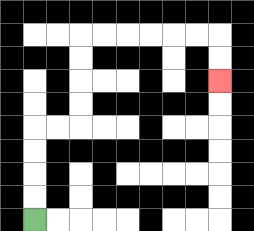{'start': '[1, 9]', 'end': '[9, 3]', 'path_directions': 'U,U,U,U,R,R,U,U,U,U,R,R,R,R,R,R,D,D', 'path_coordinates': '[[1, 9], [1, 8], [1, 7], [1, 6], [1, 5], [2, 5], [3, 5], [3, 4], [3, 3], [3, 2], [3, 1], [4, 1], [5, 1], [6, 1], [7, 1], [8, 1], [9, 1], [9, 2], [9, 3]]'}